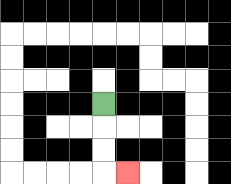{'start': '[4, 4]', 'end': '[5, 7]', 'path_directions': 'D,D,D,R', 'path_coordinates': '[[4, 4], [4, 5], [4, 6], [4, 7], [5, 7]]'}